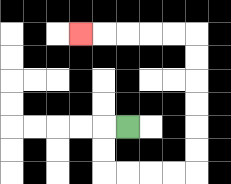{'start': '[5, 5]', 'end': '[3, 1]', 'path_directions': 'L,D,D,R,R,R,R,U,U,U,U,U,U,L,L,L,L,L', 'path_coordinates': '[[5, 5], [4, 5], [4, 6], [4, 7], [5, 7], [6, 7], [7, 7], [8, 7], [8, 6], [8, 5], [8, 4], [8, 3], [8, 2], [8, 1], [7, 1], [6, 1], [5, 1], [4, 1], [3, 1]]'}